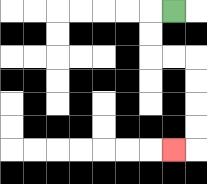{'start': '[7, 0]', 'end': '[7, 6]', 'path_directions': 'L,D,D,R,R,D,D,D,D,L', 'path_coordinates': '[[7, 0], [6, 0], [6, 1], [6, 2], [7, 2], [8, 2], [8, 3], [8, 4], [8, 5], [8, 6], [7, 6]]'}